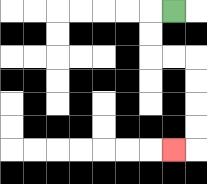{'start': '[7, 0]', 'end': '[7, 6]', 'path_directions': 'L,D,D,R,R,D,D,D,D,L', 'path_coordinates': '[[7, 0], [6, 0], [6, 1], [6, 2], [7, 2], [8, 2], [8, 3], [8, 4], [8, 5], [8, 6], [7, 6]]'}